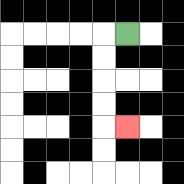{'start': '[5, 1]', 'end': '[5, 5]', 'path_directions': 'L,D,D,D,D,R', 'path_coordinates': '[[5, 1], [4, 1], [4, 2], [4, 3], [4, 4], [4, 5], [5, 5]]'}